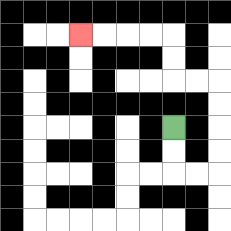{'start': '[7, 5]', 'end': '[3, 1]', 'path_directions': 'D,D,R,R,U,U,U,U,L,L,U,U,L,L,L,L', 'path_coordinates': '[[7, 5], [7, 6], [7, 7], [8, 7], [9, 7], [9, 6], [9, 5], [9, 4], [9, 3], [8, 3], [7, 3], [7, 2], [7, 1], [6, 1], [5, 1], [4, 1], [3, 1]]'}